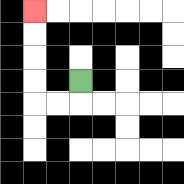{'start': '[3, 3]', 'end': '[1, 0]', 'path_directions': 'D,L,L,U,U,U,U', 'path_coordinates': '[[3, 3], [3, 4], [2, 4], [1, 4], [1, 3], [1, 2], [1, 1], [1, 0]]'}